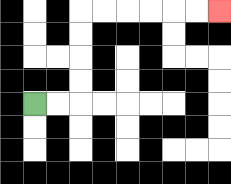{'start': '[1, 4]', 'end': '[9, 0]', 'path_directions': 'R,R,U,U,U,U,R,R,R,R,R,R', 'path_coordinates': '[[1, 4], [2, 4], [3, 4], [3, 3], [3, 2], [3, 1], [3, 0], [4, 0], [5, 0], [6, 0], [7, 0], [8, 0], [9, 0]]'}